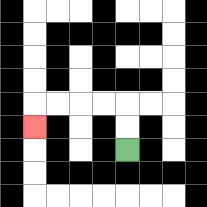{'start': '[5, 6]', 'end': '[1, 5]', 'path_directions': 'U,U,L,L,L,L,D', 'path_coordinates': '[[5, 6], [5, 5], [5, 4], [4, 4], [3, 4], [2, 4], [1, 4], [1, 5]]'}